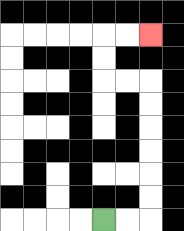{'start': '[4, 9]', 'end': '[6, 1]', 'path_directions': 'R,R,U,U,U,U,U,U,L,L,U,U,R,R', 'path_coordinates': '[[4, 9], [5, 9], [6, 9], [6, 8], [6, 7], [6, 6], [6, 5], [6, 4], [6, 3], [5, 3], [4, 3], [4, 2], [4, 1], [5, 1], [6, 1]]'}